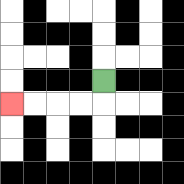{'start': '[4, 3]', 'end': '[0, 4]', 'path_directions': 'D,L,L,L,L', 'path_coordinates': '[[4, 3], [4, 4], [3, 4], [2, 4], [1, 4], [0, 4]]'}